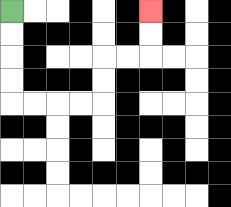{'start': '[0, 0]', 'end': '[6, 0]', 'path_directions': 'D,D,D,D,R,R,R,R,U,U,R,R,U,U', 'path_coordinates': '[[0, 0], [0, 1], [0, 2], [0, 3], [0, 4], [1, 4], [2, 4], [3, 4], [4, 4], [4, 3], [4, 2], [5, 2], [6, 2], [6, 1], [6, 0]]'}